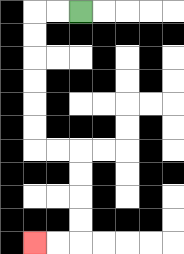{'start': '[3, 0]', 'end': '[1, 10]', 'path_directions': 'L,L,D,D,D,D,D,D,R,R,D,D,D,D,L,L', 'path_coordinates': '[[3, 0], [2, 0], [1, 0], [1, 1], [1, 2], [1, 3], [1, 4], [1, 5], [1, 6], [2, 6], [3, 6], [3, 7], [3, 8], [3, 9], [3, 10], [2, 10], [1, 10]]'}